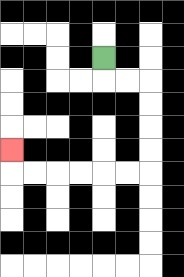{'start': '[4, 2]', 'end': '[0, 6]', 'path_directions': 'D,R,R,D,D,D,D,L,L,L,L,L,L,U', 'path_coordinates': '[[4, 2], [4, 3], [5, 3], [6, 3], [6, 4], [6, 5], [6, 6], [6, 7], [5, 7], [4, 7], [3, 7], [2, 7], [1, 7], [0, 7], [0, 6]]'}